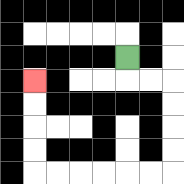{'start': '[5, 2]', 'end': '[1, 3]', 'path_directions': 'D,R,R,D,D,D,D,L,L,L,L,L,L,U,U,U,U', 'path_coordinates': '[[5, 2], [5, 3], [6, 3], [7, 3], [7, 4], [7, 5], [7, 6], [7, 7], [6, 7], [5, 7], [4, 7], [3, 7], [2, 7], [1, 7], [1, 6], [1, 5], [1, 4], [1, 3]]'}